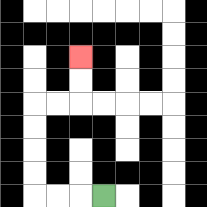{'start': '[4, 8]', 'end': '[3, 2]', 'path_directions': 'L,L,L,U,U,U,U,R,R,U,U', 'path_coordinates': '[[4, 8], [3, 8], [2, 8], [1, 8], [1, 7], [1, 6], [1, 5], [1, 4], [2, 4], [3, 4], [3, 3], [3, 2]]'}